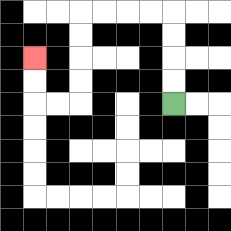{'start': '[7, 4]', 'end': '[1, 2]', 'path_directions': 'U,U,U,U,L,L,L,L,D,D,D,D,L,L,U,U', 'path_coordinates': '[[7, 4], [7, 3], [7, 2], [7, 1], [7, 0], [6, 0], [5, 0], [4, 0], [3, 0], [3, 1], [3, 2], [3, 3], [3, 4], [2, 4], [1, 4], [1, 3], [1, 2]]'}